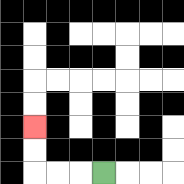{'start': '[4, 7]', 'end': '[1, 5]', 'path_directions': 'L,L,L,U,U', 'path_coordinates': '[[4, 7], [3, 7], [2, 7], [1, 7], [1, 6], [1, 5]]'}